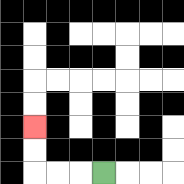{'start': '[4, 7]', 'end': '[1, 5]', 'path_directions': 'L,L,L,U,U', 'path_coordinates': '[[4, 7], [3, 7], [2, 7], [1, 7], [1, 6], [1, 5]]'}